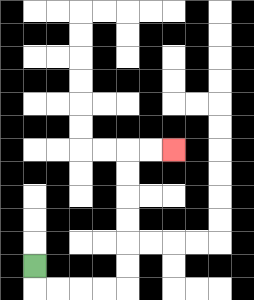{'start': '[1, 11]', 'end': '[7, 6]', 'path_directions': 'D,R,R,R,R,U,U,U,U,U,U,R,R', 'path_coordinates': '[[1, 11], [1, 12], [2, 12], [3, 12], [4, 12], [5, 12], [5, 11], [5, 10], [5, 9], [5, 8], [5, 7], [5, 6], [6, 6], [7, 6]]'}